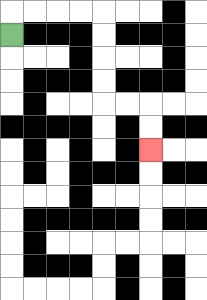{'start': '[0, 1]', 'end': '[6, 6]', 'path_directions': 'U,R,R,R,R,D,D,D,D,R,R,D,D', 'path_coordinates': '[[0, 1], [0, 0], [1, 0], [2, 0], [3, 0], [4, 0], [4, 1], [4, 2], [4, 3], [4, 4], [5, 4], [6, 4], [6, 5], [6, 6]]'}